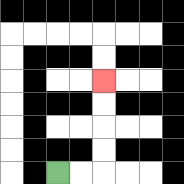{'start': '[2, 7]', 'end': '[4, 3]', 'path_directions': 'R,R,U,U,U,U', 'path_coordinates': '[[2, 7], [3, 7], [4, 7], [4, 6], [4, 5], [4, 4], [4, 3]]'}